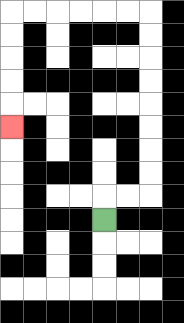{'start': '[4, 9]', 'end': '[0, 5]', 'path_directions': 'U,R,R,U,U,U,U,U,U,U,U,L,L,L,L,L,L,D,D,D,D,D', 'path_coordinates': '[[4, 9], [4, 8], [5, 8], [6, 8], [6, 7], [6, 6], [6, 5], [6, 4], [6, 3], [6, 2], [6, 1], [6, 0], [5, 0], [4, 0], [3, 0], [2, 0], [1, 0], [0, 0], [0, 1], [0, 2], [0, 3], [0, 4], [0, 5]]'}